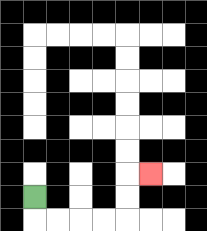{'start': '[1, 8]', 'end': '[6, 7]', 'path_directions': 'D,R,R,R,R,U,U,R', 'path_coordinates': '[[1, 8], [1, 9], [2, 9], [3, 9], [4, 9], [5, 9], [5, 8], [5, 7], [6, 7]]'}